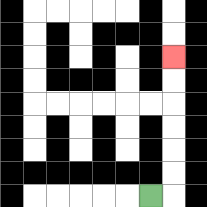{'start': '[6, 8]', 'end': '[7, 2]', 'path_directions': 'R,U,U,U,U,U,U', 'path_coordinates': '[[6, 8], [7, 8], [7, 7], [7, 6], [7, 5], [7, 4], [7, 3], [7, 2]]'}